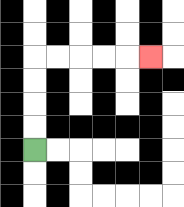{'start': '[1, 6]', 'end': '[6, 2]', 'path_directions': 'U,U,U,U,R,R,R,R,R', 'path_coordinates': '[[1, 6], [1, 5], [1, 4], [1, 3], [1, 2], [2, 2], [3, 2], [4, 2], [5, 2], [6, 2]]'}